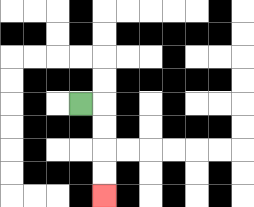{'start': '[3, 4]', 'end': '[4, 8]', 'path_directions': 'R,D,D,D,D', 'path_coordinates': '[[3, 4], [4, 4], [4, 5], [4, 6], [4, 7], [4, 8]]'}